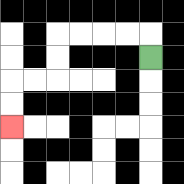{'start': '[6, 2]', 'end': '[0, 5]', 'path_directions': 'U,L,L,L,L,D,D,L,L,D,D', 'path_coordinates': '[[6, 2], [6, 1], [5, 1], [4, 1], [3, 1], [2, 1], [2, 2], [2, 3], [1, 3], [0, 3], [0, 4], [0, 5]]'}